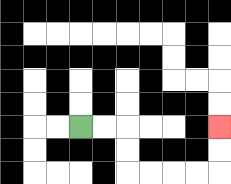{'start': '[3, 5]', 'end': '[9, 5]', 'path_directions': 'R,R,D,D,R,R,R,R,U,U', 'path_coordinates': '[[3, 5], [4, 5], [5, 5], [5, 6], [5, 7], [6, 7], [7, 7], [8, 7], [9, 7], [9, 6], [9, 5]]'}